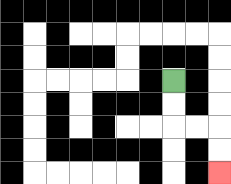{'start': '[7, 3]', 'end': '[9, 7]', 'path_directions': 'D,D,R,R,D,D', 'path_coordinates': '[[7, 3], [7, 4], [7, 5], [8, 5], [9, 5], [9, 6], [9, 7]]'}